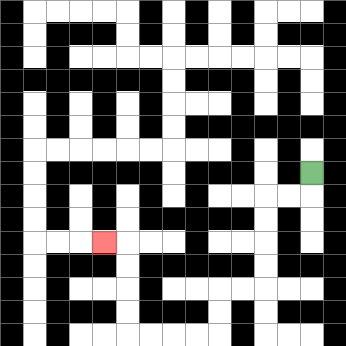{'start': '[13, 7]', 'end': '[4, 10]', 'path_directions': 'D,L,L,D,D,D,D,L,L,D,D,L,L,L,L,U,U,U,U,L', 'path_coordinates': '[[13, 7], [13, 8], [12, 8], [11, 8], [11, 9], [11, 10], [11, 11], [11, 12], [10, 12], [9, 12], [9, 13], [9, 14], [8, 14], [7, 14], [6, 14], [5, 14], [5, 13], [5, 12], [5, 11], [5, 10], [4, 10]]'}